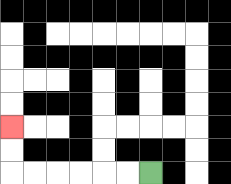{'start': '[6, 7]', 'end': '[0, 5]', 'path_directions': 'L,L,L,L,L,L,U,U', 'path_coordinates': '[[6, 7], [5, 7], [4, 7], [3, 7], [2, 7], [1, 7], [0, 7], [0, 6], [0, 5]]'}